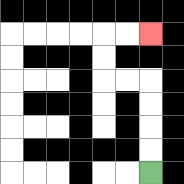{'start': '[6, 7]', 'end': '[6, 1]', 'path_directions': 'U,U,U,U,L,L,U,U,R,R', 'path_coordinates': '[[6, 7], [6, 6], [6, 5], [6, 4], [6, 3], [5, 3], [4, 3], [4, 2], [4, 1], [5, 1], [6, 1]]'}